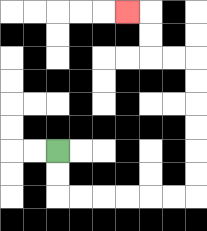{'start': '[2, 6]', 'end': '[5, 0]', 'path_directions': 'D,D,R,R,R,R,R,R,U,U,U,U,U,U,L,L,U,U,L', 'path_coordinates': '[[2, 6], [2, 7], [2, 8], [3, 8], [4, 8], [5, 8], [6, 8], [7, 8], [8, 8], [8, 7], [8, 6], [8, 5], [8, 4], [8, 3], [8, 2], [7, 2], [6, 2], [6, 1], [6, 0], [5, 0]]'}